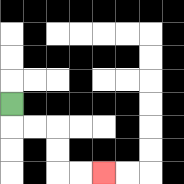{'start': '[0, 4]', 'end': '[4, 7]', 'path_directions': 'D,R,R,D,D,R,R', 'path_coordinates': '[[0, 4], [0, 5], [1, 5], [2, 5], [2, 6], [2, 7], [3, 7], [4, 7]]'}